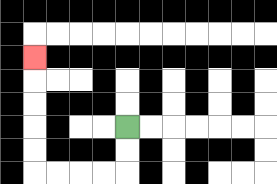{'start': '[5, 5]', 'end': '[1, 2]', 'path_directions': 'D,D,L,L,L,L,U,U,U,U,U', 'path_coordinates': '[[5, 5], [5, 6], [5, 7], [4, 7], [3, 7], [2, 7], [1, 7], [1, 6], [1, 5], [1, 4], [1, 3], [1, 2]]'}